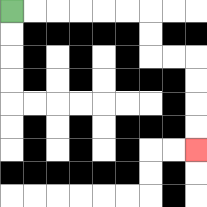{'start': '[0, 0]', 'end': '[8, 6]', 'path_directions': 'R,R,R,R,R,R,D,D,R,R,D,D,D,D', 'path_coordinates': '[[0, 0], [1, 0], [2, 0], [3, 0], [4, 0], [5, 0], [6, 0], [6, 1], [6, 2], [7, 2], [8, 2], [8, 3], [8, 4], [8, 5], [8, 6]]'}